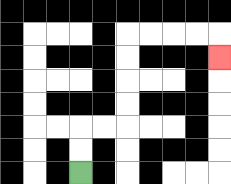{'start': '[3, 7]', 'end': '[9, 2]', 'path_directions': 'U,U,R,R,U,U,U,U,R,R,R,R,D', 'path_coordinates': '[[3, 7], [3, 6], [3, 5], [4, 5], [5, 5], [5, 4], [5, 3], [5, 2], [5, 1], [6, 1], [7, 1], [8, 1], [9, 1], [9, 2]]'}